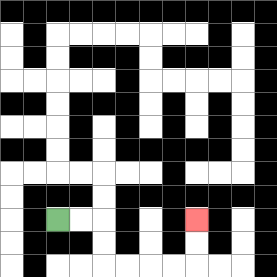{'start': '[2, 9]', 'end': '[8, 9]', 'path_directions': 'R,R,D,D,R,R,R,R,U,U', 'path_coordinates': '[[2, 9], [3, 9], [4, 9], [4, 10], [4, 11], [5, 11], [6, 11], [7, 11], [8, 11], [8, 10], [8, 9]]'}